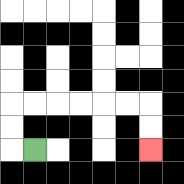{'start': '[1, 6]', 'end': '[6, 6]', 'path_directions': 'L,U,U,R,R,R,R,R,R,D,D', 'path_coordinates': '[[1, 6], [0, 6], [0, 5], [0, 4], [1, 4], [2, 4], [3, 4], [4, 4], [5, 4], [6, 4], [6, 5], [6, 6]]'}